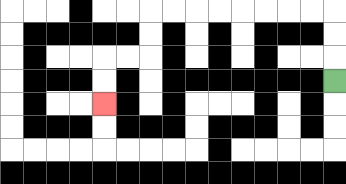{'start': '[14, 3]', 'end': '[4, 4]', 'path_directions': 'U,U,U,L,L,L,L,L,L,L,L,D,D,L,L,D,D', 'path_coordinates': '[[14, 3], [14, 2], [14, 1], [14, 0], [13, 0], [12, 0], [11, 0], [10, 0], [9, 0], [8, 0], [7, 0], [6, 0], [6, 1], [6, 2], [5, 2], [4, 2], [4, 3], [4, 4]]'}